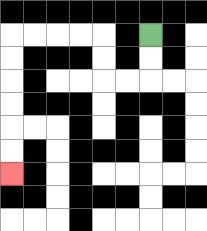{'start': '[6, 1]', 'end': '[0, 7]', 'path_directions': 'D,D,L,L,U,U,L,L,L,L,D,D,D,D,D,D', 'path_coordinates': '[[6, 1], [6, 2], [6, 3], [5, 3], [4, 3], [4, 2], [4, 1], [3, 1], [2, 1], [1, 1], [0, 1], [0, 2], [0, 3], [0, 4], [0, 5], [0, 6], [0, 7]]'}